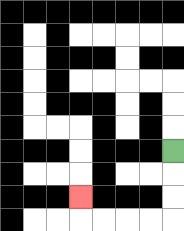{'start': '[7, 6]', 'end': '[3, 8]', 'path_directions': 'D,D,D,L,L,L,L,U', 'path_coordinates': '[[7, 6], [7, 7], [7, 8], [7, 9], [6, 9], [5, 9], [4, 9], [3, 9], [3, 8]]'}